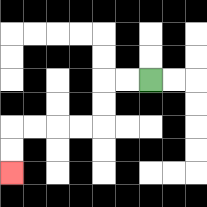{'start': '[6, 3]', 'end': '[0, 7]', 'path_directions': 'L,L,D,D,L,L,L,L,D,D', 'path_coordinates': '[[6, 3], [5, 3], [4, 3], [4, 4], [4, 5], [3, 5], [2, 5], [1, 5], [0, 5], [0, 6], [0, 7]]'}